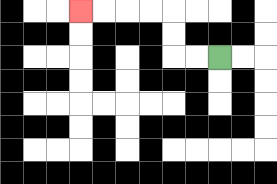{'start': '[9, 2]', 'end': '[3, 0]', 'path_directions': 'L,L,U,U,L,L,L,L', 'path_coordinates': '[[9, 2], [8, 2], [7, 2], [7, 1], [7, 0], [6, 0], [5, 0], [4, 0], [3, 0]]'}